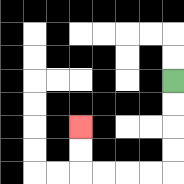{'start': '[7, 3]', 'end': '[3, 5]', 'path_directions': 'D,D,D,D,L,L,L,L,U,U', 'path_coordinates': '[[7, 3], [7, 4], [7, 5], [7, 6], [7, 7], [6, 7], [5, 7], [4, 7], [3, 7], [3, 6], [3, 5]]'}